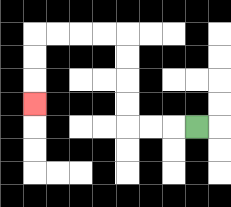{'start': '[8, 5]', 'end': '[1, 4]', 'path_directions': 'L,L,L,U,U,U,U,L,L,L,L,D,D,D', 'path_coordinates': '[[8, 5], [7, 5], [6, 5], [5, 5], [5, 4], [5, 3], [5, 2], [5, 1], [4, 1], [3, 1], [2, 1], [1, 1], [1, 2], [1, 3], [1, 4]]'}